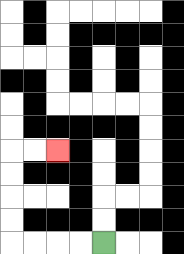{'start': '[4, 10]', 'end': '[2, 6]', 'path_directions': 'L,L,L,L,U,U,U,U,R,R', 'path_coordinates': '[[4, 10], [3, 10], [2, 10], [1, 10], [0, 10], [0, 9], [0, 8], [0, 7], [0, 6], [1, 6], [2, 6]]'}